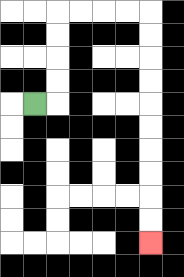{'start': '[1, 4]', 'end': '[6, 10]', 'path_directions': 'R,U,U,U,U,R,R,R,R,D,D,D,D,D,D,D,D,D,D', 'path_coordinates': '[[1, 4], [2, 4], [2, 3], [2, 2], [2, 1], [2, 0], [3, 0], [4, 0], [5, 0], [6, 0], [6, 1], [6, 2], [6, 3], [6, 4], [6, 5], [6, 6], [6, 7], [6, 8], [6, 9], [6, 10]]'}